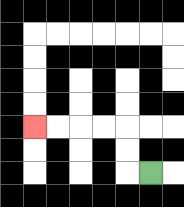{'start': '[6, 7]', 'end': '[1, 5]', 'path_directions': 'L,U,U,L,L,L,L', 'path_coordinates': '[[6, 7], [5, 7], [5, 6], [5, 5], [4, 5], [3, 5], [2, 5], [1, 5]]'}